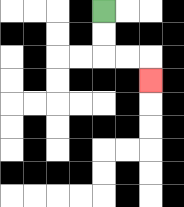{'start': '[4, 0]', 'end': '[6, 3]', 'path_directions': 'D,D,R,R,D', 'path_coordinates': '[[4, 0], [4, 1], [4, 2], [5, 2], [6, 2], [6, 3]]'}